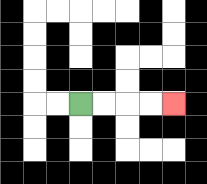{'start': '[3, 4]', 'end': '[7, 4]', 'path_directions': 'R,R,R,R', 'path_coordinates': '[[3, 4], [4, 4], [5, 4], [6, 4], [7, 4]]'}